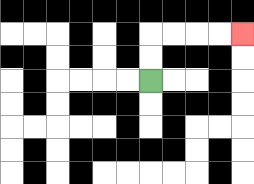{'start': '[6, 3]', 'end': '[10, 1]', 'path_directions': 'U,U,R,R,R,R', 'path_coordinates': '[[6, 3], [6, 2], [6, 1], [7, 1], [8, 1], [9, 1], [10, 1]]'}